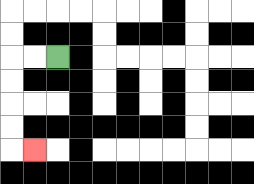{'start': '[2, 2]', 'end': '[1, 6]', 'path_directions': 'L,L,D,D,D,D,R', 'path_coordinates': '[[2, 2], [1, 2], [0, 2], [0, 3], [0, 4], [0, 5], [0, 6], [1, 6]]'}